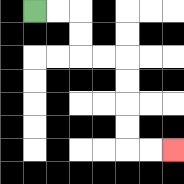{'start': '[1, 0]', 'end': '[7, 6]', 'path_directions': 'R,R,D,D,R,R,D,D,D,D,R,R', 'path_coordinates': '[[1, 0], [2, 0], [3, 0], [3, 1], [3, 2], [4, 2], [5, 2], [5, 3], [5, 4], [5, 5], [5, 6], [6, 6], [7, 6]]'}